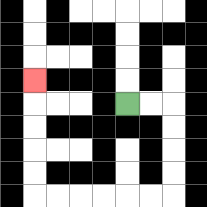{'start': '[5, 4]', 'end': '[1, 3]', 'path_directions': 'R,R,D,D,D,D,L,L,L,L,L,L,U,U,U,U,U', 'path_coordinates': '[[5, 4], [6, 4], [7, 4], [7, 5], [7, 6], [7, 7], [7, 8], [6, 8], [5, 8], [4, 8], [3, 8], [2, 8], [1, 8], [1, 7], [1, 6], [1, 5], [1, 4], [1, 3]]'}